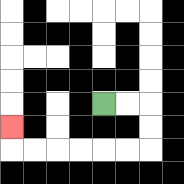{'start': '[4, 4]', 'end': '[0, 5]', 'path_directions': 'R,R,D,D,L,L,L,L,L,L,U', 'path_coordinates': '[[4, 4], [5, 4], [6, 4], [6, 5], [6, 6], [5, 6], [4, 6], [3, 6], [2, 6], [1, 6], [0, 6], [0, 5]]'}